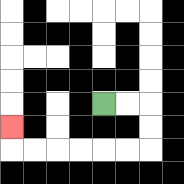{'start': '[4, 4]', 'end': '[0, 5]', 'path_directions': 'R,R,D,D,L,L,L,L,L,L,U', 'path_coordinates': '[[4, 4], [5, 4], [6, 4], [6, 5], [6, 6], [5, 6], [4, 6], [3, 6], [2, 6], [1, 6], [0, 6], [0, 5]]'}